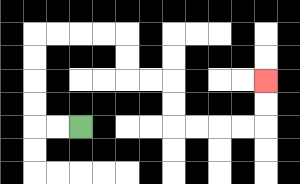{'start': '[3, 5]', 'end': '[11, 3]', 'path_directions': 'L,L,U,U,U,U,R,R,R,R,D,D,R,R,D,D,R,R,R,R,U,U', 'path_coordinates': '[[3, 5], [2, 5], [1, 5], [1, 4], [1, 3], [1, 2], [1, 1], [2, 1], [3, 1], [4, 1], [5, 1], [5, 2], [5, 3], [6, 3], [7, 3], [7, 4], [7, 5], [8, 5], [9, 5], [10, 5], [11, 5], [11, 4], [11, 3]]'}